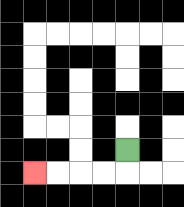{'start': '[5, 6]', 'end': '[1, 7]', 'path_directions': 'D,L,L,L,L', 'path_coordinates': '[[5, 6], [5, 7], [4, 7], [3, 7], [2, 7], [1, 7]]'}